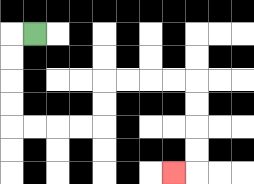{'start': '[1, 1]', 'end': '[7, 7]', 'path_directions': 'L,D,D,D,D,R,R,R,R,U,U,R,R,R,R,D,D,D,D,L', 'path_coordinates': '[[1, 1], [0, 1], [0, 2], [0, 3], [0, 4], [0, 5], [1, 5], [2, 5], [3, 5], [4, 5], [4, 4], [4, 3], [5, 3], [6, 3], [7, 3], [8, 3], [8, 4], [8, 5], [8, 6], [8, 7], [7, 7]]'}